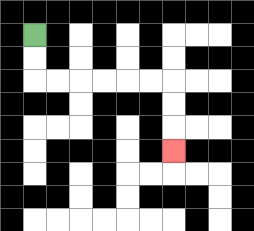{'start': '[1, 1]', 'end': '[7, 6]', 'path_directions': 'D,D,R,R,R,R,R,R,D,D,D', 'path_coordinates': '[[1, 1], [1, 2], [1, 3], [2, 3], [3, 3], [4, 3], [5, 3], [6, 3], [7, 3], [7, 4], [7, 5], [7, 6]]'}